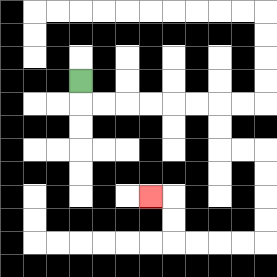{'start': '[3, 3]', 'end': '[6, 8]', 'path_directions': 'D,R,R,R,R,R,R,D,D,R,R,D,D,D,D,L,L,L,L,U,U,L', 'path_coordinates': '[[3, 3], [3, 4], [4, 4], [5, 4], [6, 4], [7, 4], [8, 4], [9, 4], [9, 5], [9, 6], [10, 6], [11, 6], [11, 7], [11, 8], [11, 9], [11, 10], [10, 10], [9, 10], [8, 10], [7, 10], [7, 9], [7, 8], [6, 8]]'}